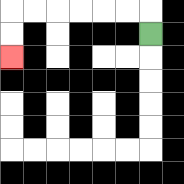{'start': '[6, 1]', 'end': '[0, 2]', 'path_directions': 'U,L,L,L,L,L,L,D,D', 'path_coordinates': '[[6, 1], [6, 0], [5, 0], [4, 0], [3, 0], [2, 0], [1, 0], [0, 0], [0, 1], [0, 2]]'}